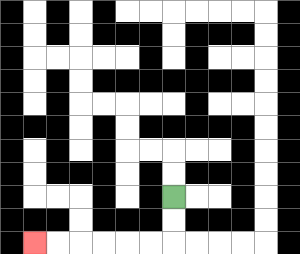{'start': '[7, 8]', 'end': '[1, 10]', 'path_directions': 'D,D,L,L,L,L,L,L', 'path_coordinates': '[[7, 8], [7, 9], [7, 10], [6, 10], [5, 10], [4, 10], [3, 10], [2, 10], [1, 10]]'}